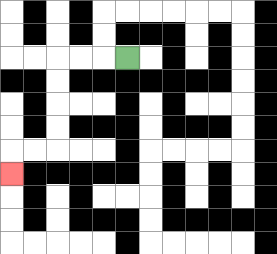{'start': '[5, 2]', 'end': '[0, 7]', 'path_directions': 'L,L,L,D,D,D,D,L,L,D', 'path_coordinates': '[[5, 2], [4, 2], [3, 2], [2, 2], [2, 3], [2, 4], [2, 5], [2, 6], [1, 6], [0, 6], [0, 7]]'}